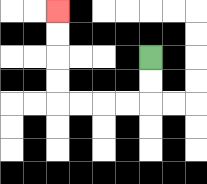{'start': '[6, 2]', 'end': '[2, 0]', 'path_directions': 'D,D,L,L,L,L,U,U,U,U', 'path_coordinates': '[[6, 2], [6, 3], [6, 4], [5, 4], [4, 4], [3, 4], [2, 4], [2, 3], [2, 2], [2, 1], [2, 0]]'}